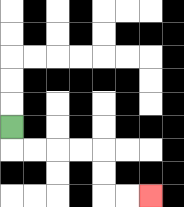{'start': '[0, 5]', 'end': '[6, 8]', 'path_directions': 'D,R,R,R,R,D,D,R,R', 'path_coordinates': '[[0, 5], [0, 6], [1, 6], [2, 6], [3, 6], [4, 6], [4, 7], [4, 8], [5, 8], [6, 8]]'}